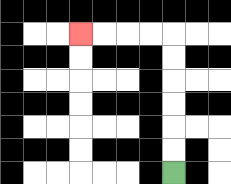{'start': '[7, 7]', 'end': '[3, 1]', 'path_directions': 'U,U,U,U,U,U,L,L,L,L', 'path_coordinates': '[[7, 7], [7, 6], [7, 5], [7, 4], [7, 3], [7, 2], [7, 1], [6, 1], [5, 1], [4, 1], [3, 1]]'}